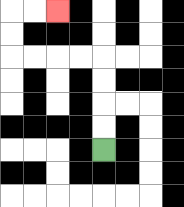{'start': '[4, 6]', 'end': '[2, 0]', 'path_directions': 'U,U,U,U,L,L,L,L,U,U,R,R', 'path_coordinates': '[[4, 6], [4, 5], [4, 4], [4, 3], [4, 2], [3, 2], [2, 2], [1, 2], [0, 2], [0, 1], [0, 0], [1, 0], [2, 0]]'}